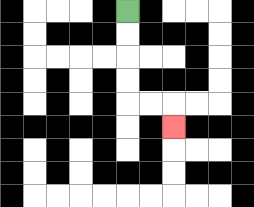{'start': '[5, 0]', 'end': '[7, 5]', 'path_directions': 'D,D,D,D,R,R,D', 'path_coordinates': '[[5, 0], [5, 1], [5, 2], [5, 3], [5, 4], [6, 4], [7, 4], [7, 5]]'}